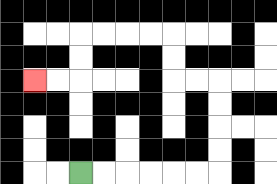{'start': '[3, 7]', 'end': '[1, 3]', 'path_directions': 'R,R,R,R,R,R,U,U,U,U,L,L,U,U,L,L,L,L,D,D,L,L', 'path_coordinates': '[[3, 7], [4, 7], [5, 7], [6, 7], [7, 7], [8, 7], [9, 7], [9, 6], [9, 5], [9, 4], [9, 3], [8, 3], [7, 3], [7, 2], [7, 1], [6, 1], [5, 1], [4, 1], [3, 1], [3, 2], [3, 3], [2, 3], [1, 3]]'}